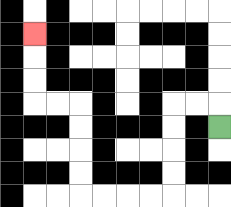{'start': '[9, 5]', 'end': '[1, 1]', 'path_directions': 'U,L,L,D,D,D,D,L,L,L,L,U,U,U,U,L,L,U,U,U', 'path_coordinates': '[[9, 5], [9, 4], [8, 4], [7, 4], [7, 5], [7, 6], [7, 7], [7, 8], [6, 8], [5, 8], [4, 8], [3, 8], [3, 7], [3, 6], [3, 5], [3, 4], [2, 4], [1, 4], [1, 3], [1, 2], [1, 1]]'}